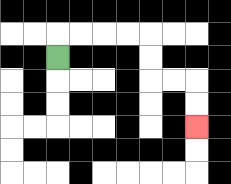{'start': '[2, 2]', 'end': '[8, 5]', 'path_directions': 'U,R,R,R,R,D,D,R,R,D,D', 'path_coordinates': '[[2, 2], [2, 1], [3, 1], [4, 1], [5, 1], [6, 1], [6, 2], [6, 3], [7, 3], [8, 3], [8, 4], [8, 5]]'}